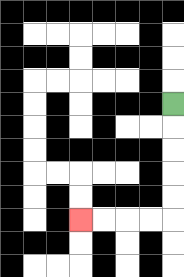{'start': '[7, 4]', 'end': '[3, 9]', 'path_directions': 'D,D,D,D,D,L,L,L,L', 'path_coordinates': '[[7, 4], [7, 5], [7, 6], [7, 7], [7, 8], [7, 9], [6, 9], [5, 9], [4, 9], [3, 9]]'}